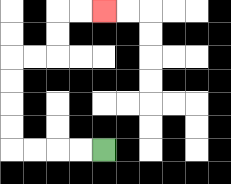{'start': '[4, 6]', 'end': '[4, 0]', 'path_directions': 'L,L,L,L,U,U,U,U,R,R,U,U,R,R', 'path_coordinates': '[[4, 6], [3, 6], [2, 6], [1, 6], [0, 6], [0, 5], [0, 4], [0, 3], [0, 2], [1, 2], [2, 2], [2, 1], [2, 0], [3, 0], [4, 0]]'}